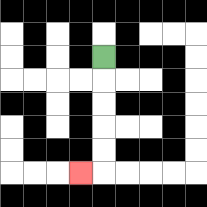{'start': '[4, 2]', 'end': '[3, 7]', 'path_directions': 'D,D,D,D,D,L', 'path_coordinates': '[[4, 2], [4, 3], [4, 4], [4, 5], [4, 6], [4, 7], [3, 7]]'}